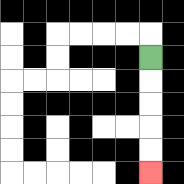{'start': '[6, 2]', 'end': '[6, 7]', 'path_directions': 'D,D,D,D,D', 'path_coordinates': '[[6, 2], [6, 3], [6, 4], [6, 5], [6, 6], [6, 7]]'}